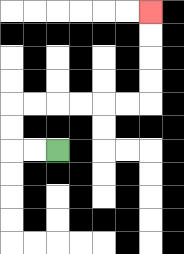{'start': '[2, 6]', 'end': '[6, 0]', 'path_directions': 'L,L,U,U,R,R,R,R,R,R,U,U,U,U', 'path_coordinates': '[[2, 6], [1, 6], [0, 6], [0, 5], [0, 4], [1, 4], [2, 4], [3, 4], [4, 4], [5, 4], [6, 4], [6, 3], [6, 2], [6, 1], [6, 0]]'}